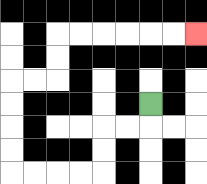{'start': '[6, 4]', 'end': '[8, 1]', 'path_directions': 'D,L,L,D,D,L,L,L,L,U,U,U,U,R,R,U,U,R,R,R,R,R,R', 'path_coordinates': '[[6, 4], [6, 5], [5, 5], [4, 5], [4, 6], [4, 7], [3, 7], [2, 7], [1, 7], [0, 7], [0, 6], [0, 5], [0, 4], [0, 3], [1, 3], [2, 3], [2, 2], [2, 1], [3, 1], [4, 1], [5, 1], [6, 1], [7, 1], [8, 1]]'}